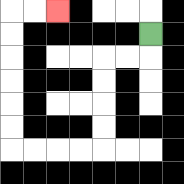{'start': '[6, 1]', 'end': '[2, 0]', 'path_directions': 'D,L,L,D,D,D,D,L,L,L,L,U,U,U,U,U,U,R,R', 'path_coordinates': '[[6, 1], [6, 2], [5, 2], [4, 2], [4, 3], [4, 4], [4, 5], [4, 6], [3, 6], [2, 6], [1, 6], [0, 6], [0, 5], [0, 4], [0, 3], [0, 2], [0, 1], [0, 0], [1, 0], [2, 0]]'}